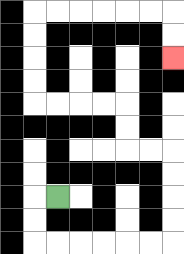{'start': '[2, 8]', 'end': '[7, 2]', 'path_directions': 'L,D,D,R,R,R,R,R,R,U,U,U,U,L,L,U,U,L,L,L,L,U,U,U,U,R,R,R,R,R,R,D,D', 'path_coordinates': '[[2, 8], [1, 8], [1, 9], [1, 10], [2, 10], [3, 10], [4, 10], [5, 10], [6, 10], [7, 10], [7, 9], [7, 8], [7, 7], [7, 6], [6, 6], [5, 6], [5, 5], [5, 4], [4, 4], [3, 4], [2, 4], [1, 4], [1, 3], [1, 2], [1, 1], [1, 0], [2, 0], [3, 0], [4, 0], [5, 0], [6, 0], [7, 0], [7, 1], [7, 2]]'}